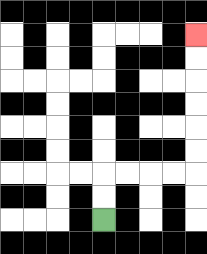{'start': '[4, 9]', 'end': '[8, 1]', 'path_directions': 'U,U,R,R,R,R,U,U,U,U,U,U', 'path_coordinates': '[[4, 9], [4, 8], [4, 7], [5, 7], [6, 7], [7, 7], [8, 7], [8, 6], [8, 5], [8, 4], [8, 3], [8, 2], [8, 1]]'}